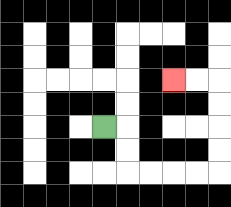{'start': '[4, 5]', 'end': '[7, 3]', 'path_directions': 'R,D,D,R,R,R,R,U,U,U,U,L,L', 'path_coordinates': '[[4, 5], [5, 5], [5, 6], [5, 7], [6, 7], [7, 7], [8, 7], [9, 7], [9, 6], [9, 5], [9, 4], [9, 3], [8, 3], [7, 3]]'}